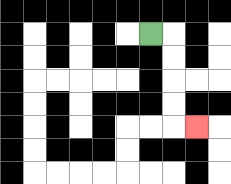{'start': '[6, 1]', 'end': '[8, 5]', 'path_directions': 'R,D,D,D,D,R', 'path_coordinates': '[[6, 1], [7, 1], [7, 2], [7, 3], [7, 4], [7, 5], [8, 5]]'}